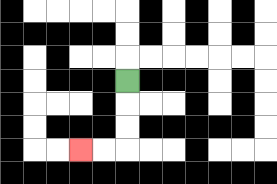{'start': '[5, 3]', 'end': '[3, 6]', 'path_directions': 'D,D,D,L,L', 'path_coordinates': '[[5, 3], [5, 4], [5, 5], [5, 6], [4, 6], [3, 6]]'}